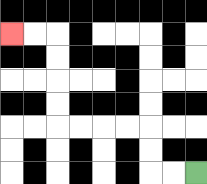{'start': '[8, 7]', 'end': '[0, 1]', 'path_directions': 'L,L,U,U,L,L,L,L,U,U,U,U,L,L', 'path_coordinates': '[[8, 7], [7, 7], [6, 7], [6, 6], [6, 5], [5, 5], [4, 5], [3, 5], [2, 5], [2, 4], [2, 3], [2, 2], [2, 1], [1, 1], [0, 1]]'}